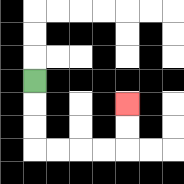{'start': '[1, 3]', 'end': '[5, 4]', 'path_directions': 'D,D,D,R,R,R,R,U,U', 'path_coordinates': '[[1, 3], [1, 4], [1, 5], [1, 6], [2, 6], [3, 6], [4, 6], [5, 6], [5, 5], [5, 4]]'}